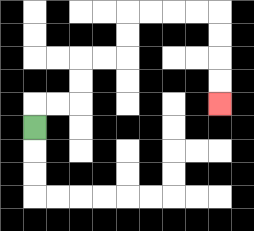{'start': '[1, 5]', 'end': '[9, 4]', 'path_directions': 'U,R,R,U,U,R,R,U,U,R,R,R,R,D,D,D,D', 'path_coordinates': '[[1, 5], [1, 4], [2, 4], [3, 4], [3, 3], [3, 2], [4, 2], [5, 2], [5, 1], [5, 0], [6, 0], [7, 0], [8, 0], [9, 0], [9, 1], [9, 2], [9, 3], [9, 4]]'}